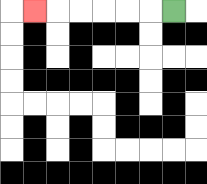{'start': '[7, 0]', 'end': '[1, 0]', 'path_directions': 'L,L,L,L,L,L', 'path_coordinates': '[[7, 0], [6, 0], [5, 0], [4, 0], [3, 0], [2, 0], [1, 0]]'}